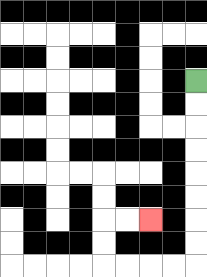{'start': '[8, 3]', 'end': '[6, 9]', 'path_directions': 'D,D,D,D,D,D,D,D,L,L,L,L,U,U,R,R', 'path_coordinates': '[[8, 3], [8, 4], [8, 5], [8, 6], [8, 7], [8, 8], [8, 9], [8, 10], [8, 11], [7, 11], [6, 11], [5, 11], [4, 11], [4, 10], [4, 9], [5, 9], [6, 9]]'}